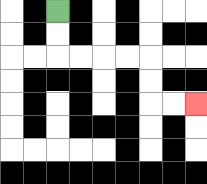{'start': '[2, 0]', 'end': '[8, 4]', 'path_directions': 'D,D,R,R,R,R,D,D,R,R', 'path_coordinates': '[[2, 0], [2, 1], [2, 2], [3, 2], [4, 2], [5, 2], [6, 2], [6, 3], [6, 4], [7, 4], [8, 4]]'}